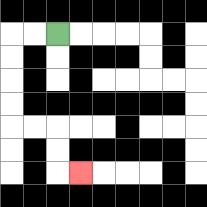{'start': '[2, 1]', 'end': '[3, 7]', 'path_directions': 'L,L,D,D,D,D,R,R,D,D,R', 'path_coordinates': '[[2, 1], [1, 1], [0, 1], [0, 2], [0, 3], [0, 4], [0, 5], [1, 5], [2, 5], [2, 6], [2, 7], [3, 7]]'}